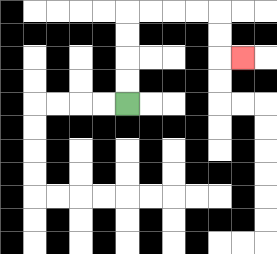{'start': '[5, 4]', 'end': '[10, 2]', 'path_directions': 'U,U,U,U,R,R,R,R,D,D,R', 'path_coordinates': '[[5, 4], [5, 3], [5, 2], [5, 1], [5, 0], [6, 0], [7, 0], [8, 0], [9, 0], [9, 1], [9, 2], [10, 2]]'}